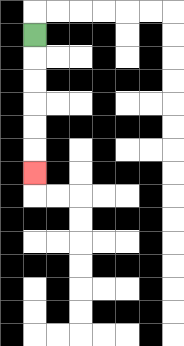{'start': '[1, 1]', 'end': '[1, 7]', 'path_directions': 'D,D,D,D,D,D', 'path_coordinates': '[[1, 1], [1, 2], [1, 3], [1, 4], [1, 5], [1, 6], [1, 7]]'}